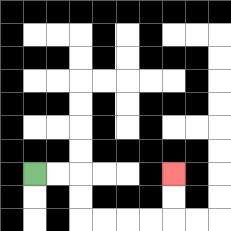{'start': '[1, 7]', 'end': '[7, 7]', 'path_directions': 'R,R,D,D,R,R,R,R,U,U', 'path_coordinates': '[[1, 7], [2, 7], [3, 7], [3, 8], [3, 9], [4, 9], [5, 9], [6, 9], [7, 9], [7, 8], [7, 7]]'}